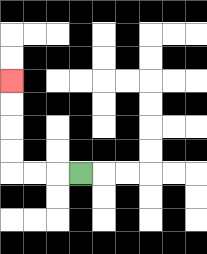{'start': '[3, 7]', 'end': '[0, 3]', 'path_directions': 'L,L,L,U,U,U,U', 'path_coordinates': '[[3, 7], [2, 7], [1, 7], [0, 7], [0, 6], [0, 5], [0, 4], [0, 3]]'}